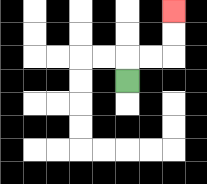{'start': '[5, 3]', 'end': '[7, 0]', 'path_directions': 'U,R,R,U,U', 'path_coordinates': '[[5, 3], [5, 2], [6, 2], [7, 2], [7, 1], [7, 0]]'}